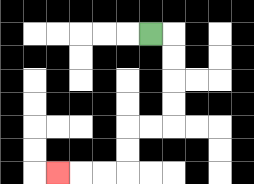{'start': '[6, 1]', 'end': '[2, 7]', 'path_directions': 'R,D,D,D,D,L,L,D,D,L,L,L', 'path_coordinates': '[[6, 1], [7, 1], [7, 2], [7, 3], [7, 4], [7, 5], [6, 5], [5, 5], [5, 6], [5, 7], [4, 7], [3, 7], [2, 7]]'}